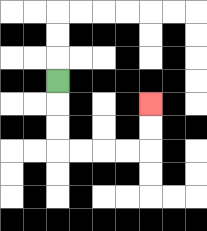{'start': '[2, 3]', 'end': '[6, 4]', 'path_directions': 'D,D,D,R,R,R,R,U,U', 'path_coordinates': '[[2, 3], [2, 4], [2, 5], [2, 6], [3, 6], [4, 6], [5, 6], [6, 6], [6, 5], [6, 4]]'}